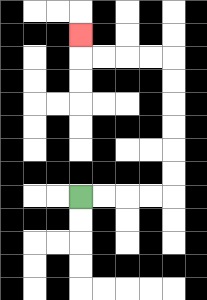{'start': '[3, 8]', 'end': '[3, 1]', 'path_directions': 'R,R,R,R,U,U,U,U,U,U,L,L,L,L,U', 'path_coordinates': '[[3, 8], [4, 8], [5, 8], [6, 8], [7, 8], [7, 7], [7, 6], [7, 5], [7, 4], [7, 3], [7, 2], [6, 2], [5, 2], [4, 2], [3, 2], [3, 1]]'}